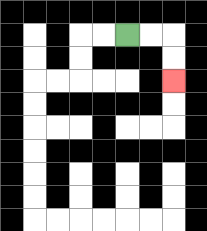{'start': '[5, 1]', 'end': '[7, 3]', 'path_directions': 'R,R,D,D', 'path_coordinates': '[[5, 1], [6, 1], [7, 1], [7, 2], [7, 3]]'}